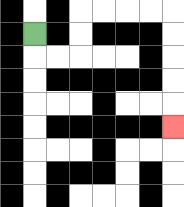{'start': '[1, 1]', 'end': '[7, 5]', 'path_directions': 'D,R,R,U,U,R,R,R,R,D,D,D,D,D', 'path_coordinates': '[[1, 1], [1, 2], [2, 2], [3, 2], [3, 1], [3, 0], [4, 0], [5, 0], [6, 0], [7, 0], [7, 1], [7, 2], [7, 3], [7, 4], [7, 5]]'}